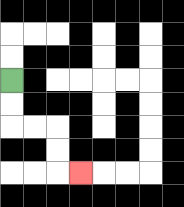{'start': '[0, 3]', 'end': '[3, 7]', 'path_directions': 'D,D,R,R,D,D,R', 'path_coordinates': '[[0, 3], [0, 4], [0, 5], [1, 5], [2, 5], [2, 6], [2, 7], [3, 7]]'}